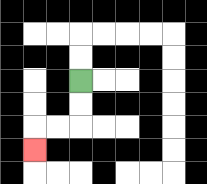{'start': '[3, 3]', 'end': '[1, 6]', 'path_directions': 'D,D,L,L,D', 'path_coordinates': '[[3, 3], [3, 4], [3, 5], [2, 5], [1, 5], [1, 6]]'}